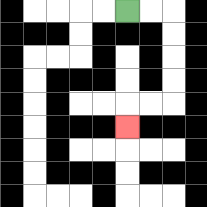{'start': '[5, 0]', 'end': '[5, 5]', 'path_directions': 'R,R,D,D,D,D,L,L,D', 'path_coordinates': '[[5, 0], [6, 0], [7, 0], [7, 1], [7, 2], [7, 3], [7, 4], [6, 4], [5, 4], [5, 5]]'}